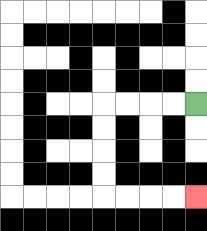{'start': '[8, 4]', 'end': '[8, 8]', 'path_directions': 'L,L,L,L,D,D,D,D,R,R,R,R', 'path_coordinates': '[[8, 4], [7, 4], [6, 4], [5, 4], [4, 4], [4, 5], [4, 6], [4, 7], [4, 8], [5, 8], [6, 8], [7, 8], [8, 8]]'}